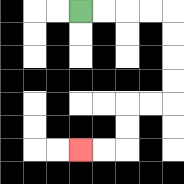{'start': '[3, 0]', 'end': '[3, 6]', 'path_directions': 'R,R,R,R,D,D,D,D,L,L,D,D,L,L', 'path_coordinates': '[[3, 0], [4, 0], [5, 0], [6, 0], [7, 0], [7, 1], [7, 2], [7, 3], [7, 4], [6, 4], [5, 4], [5, 5], [5, 6], [4, 6], [3, 6]]'}